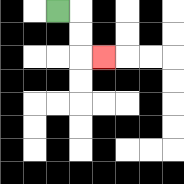{'start': '[2, 0]', 'end': '[4, 2]', 'path_directions': 'R,D,D,R', 'path_coordinates': '[[2, 0], [3, 0], [3, 1], [3, 2], [4, 2]]'}